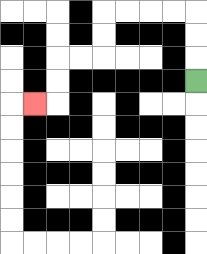{'start': '[8, 3]', 'end': '[1, 4]', 'path_directions': 'U,U,U,L,L,L,L,D,D,L,L,D,D,L', 'path_coordinates': '[[8, 3], [8, 2], [8, 1], [8, 0], [7, 0], [6, 0], [5, 0], [4, 0], [4, 1], [4, 2], [3, 2], [2, 2], [2, 3], [2, 4], [1, 4]]'}